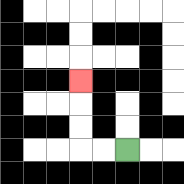{'start': '[5, 6]', 'end': '[3, 3]', 'path_directions': 'L,L,U,U,U', 'path_coordinates': '[[5, 6], [4, 6], [3, 6], [3, 5], [3, 4], [3, 3]]'}